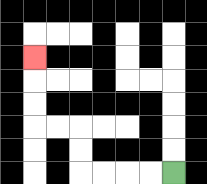{'start': '[7, 7]', 'end': '[1, 2]', 'path_directions': 'L,L,L,L,U,U,L,L,U,U,U', 'path_coordinates': '[[7, 7], [6, 7], [5, 7], [4, 7], [3, 7], [3, 6], [3, 5], [2, 5], [1, 5], [1, 4], [1, 3], [1, 2]]'}